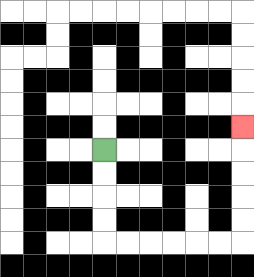{'start': '[4, 6]', 'end': '[10, 5]', 'path_directions': 'D,D,D,D,R,R,R,R,R,R,U,U,U,U,U', 'path_coordinates': '[[4, 6], [4, 7], [4, 8], [4, 9], [4, 10], [5, 10], [6, 10], [7, 10], [8, 10], [9, 10], [10, 10], [10, 9], [10, 8], [10, 7], [10, 6], [10, 5]]'}